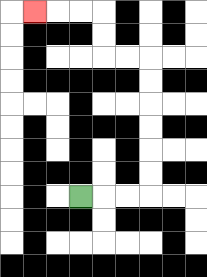{'start': '[3, 8]', 'end': '[1, 0]', 'path_directions': 'R,R,R,U,U,U,U,U,U,L,L,U,U,L,L,L', 'path_coordinates': '[[3, 8], [4, 8], [5, 8], [6, 8], [6, 7], [6, 6], [6, 5], [6, 4], [6, 3], [6, 2], [5, 2], [4, 2], [4, 1], [4, 0], [3, 0], [2, 0], [1, 0]]'}